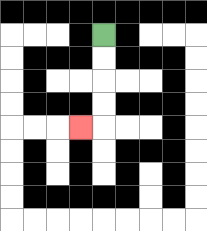{'start': '[4, 1]', 'end': '[3, 5]', 'path_directions': 'D,D,D,D,L', 'path_coordinates': '[[4, 1], [4, 2], [4, 3], [4, 4], [4, 5], [3, 5]]'}